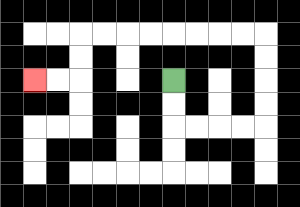{'start': '[7, 3]', 'end': '[1, 3]', 'path_directions': 'D,D,R,R,R,R,U,U,U,U,L,L,L,L,L,L,L,L,D,D,L,L', 'path_coordinates': '[[7, 3], [7, 4], [7, 5], [8, 5], [9, 5], [10, 5], [11, 5], [11, 4], [11, 3], [11, 2], [11, 1], [10, 1], [9, 1], [8, 1], [7, 1], [6, 1], [5, 1], [4, 1], [3, 1], [3, 2], [3, 3], [2, 3], [1, 3]]'}